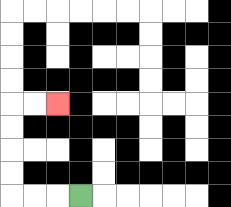{'start': '[3, 8]', 'end': '[2, 4]', 'path_directions': 'L,L,L,U,U,U,U,R,R', 'path_coordinates': '[[3, 8], [2, 8], [1, 8], [0, 8], [0, 7], [0, 6], [0, 5], [0, 4], [1, 4], [2, 4]]'}